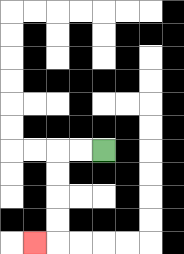{'start': '[4, 6]', 'end': '[1, 10]', 'path_directions': 'L,L,D,D,D,D,L', 'path_coordinates': '[[4, 6], [3, 6], [2, 6], [2, 7], [2, 8], [2, 9], [2, 10], [1, 10]]'}